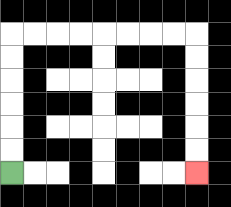{'start': '[0, 7]', 'end': '[8, 7]', 'path_directions': 'U,U,U,U,U,U,R,R,R,R,R,R,R,R,D,D,D,D,D,D', 'path_coordinates': '[[0, 7], [0, 6], [0, 5], [0, 4], [0, 3], [0, 2], [0, 1], [1, 1], [2, 1], [3, 1], [4, 1], [5, 1], [6, 1], [7, 1], [8, 1], [8, 2], [8, 3], [8, 4], [8, 5], [8, 6], [8, 7]]'}